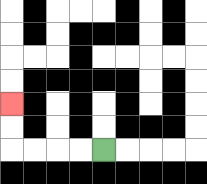{'start': '[4, 6]', 'end': '[0, 4]', 'path_directions': 'L,L,L,L,U,U', 'path_coordinates': '[[4, 6], [3, 6], [2, 6], [1, 6], [0, 6], [0, 5], [0, 4]]'}